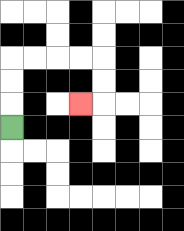{'start': '[0, 5]', 'end': '[3, 4]', 'path_directions': 'U,U,U,R,R,R,R,D,D,L', 'path_coordinates': '[[0, 5], [0, 4], [0, 3], [0, 2], [1, 2], [2, 2], [3, 2], [4, 2], [4, 3], [4, 4], [3, 4]]'}